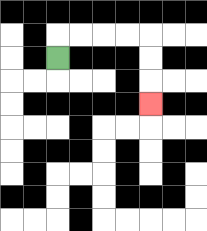{'start': '[2, 2]', 'end': '[6, 4]', 'path_directions': 'U,R,R,R,R,D,D,D', 'path_coordinates': '[[2, 2], [2, 1], [3, 1], [4, 1], [5, 1], [6, 1], [6, 2], [6, 3], [6, 4]]'}